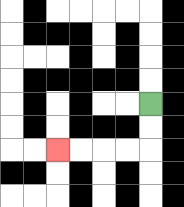{'start': '[6, 4]', 'end': '[2, 6]', 'path_directions': 'D,D,L,L,L,L', 'path_coordinates': '[[6, 4], [6, 5], [6, 6], [5, 6], [4, 6], [3, 6], [2, 6]]'}